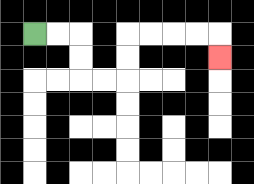{'start': '[1, 1]', 'end': '[9, 2]', 'path_directions': 'R,R,D,D,R,R,U,U,R,R,R,R,D', 'path_coordinates': '[[1, 1], [2, 1], [3, 1], [3, 2], [3, 3], [4, 3], [5, 3], [5, 2], [5, 1], [6, 1], [7, 1], [8, 1], [9, 1], [9, 2]]'}